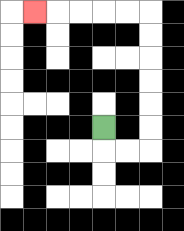{'start': '[4, 5]', 'end': '[1, 0]', 'path_directions': 'D,R,R,U,U,U,U,U,U,L,L,L,L,L', 'path_coordinates': '[[4, 5], [4, 6], [5, 6], [6, 6], [6, 5], [6, 4], [6, 3], [6, 2], [6, 1], [6, 0], [5, 0], [4, 0], [3, 0], [2, 0], [1, 0]]'}